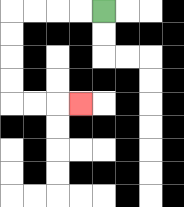{'start': '[4, 0]', 'end': '[3, 4]', 'path_directions': 'L,L,L,L,D,D,D,D,R,R,R', 'path_coordinates': '[[4, 0], [3, 0], [2, 0], [1, 0], [0, 0], [0, 1], [0, 2], [0, 3], [0, 4], [1, 4], [2, 4], [3, 4]]'}